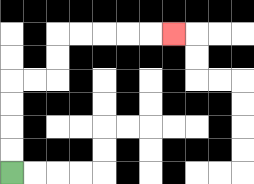{'start': '[0, 7]', 'end': '[7, 1]', 'path_directions': 'U,U,U,U,R,R,U,U,R,R,R,R,R', 'path_coordinates': '[[0, 7], [0, 6], [0, 5], [0, 4], [0, 3], [1, 3], [2, 3], [2, 2], [2, 1], [3, 1], [4, 1], [5, 1], [6, 1], [7, 1]]'}